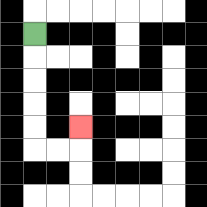{'start': '[1, 1]', 'end': '[3, 5]', 'path_directions': 'D,D,D,D,D,R,R,U', 'path_coordinates': '[[1, 1], [1, 2], [1, 3], [1, 4], [1, 5], [1, 6], [2, 6], [3, 6], [3, 5]]'}